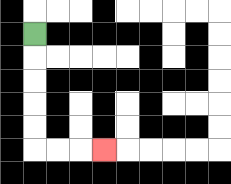{'start': '[1, 1]', 'end': '[4, 6]', 'path_directions': 'D,D,D,D,D,R,R,R', 'path_coordinates': '[[1, 1], [1, 2], [1, 3], [1, 4], [1, 5], [1, 6], [2, 6], [3, 6], [4, 6]]'}